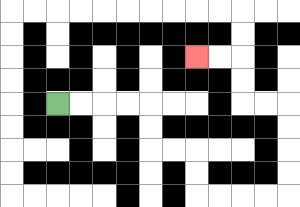{'start': '[2, 4]', 'end': '[8, 2]', 'path_directions': 'R,R,R,R,D,D,R,R,D,D,R,R,R,R,U,U,U,U,L,L,U,U,L,L', 'path_coordinates': '[[2, 4], [3, 4], [4, 4], [5, 4], [6, 4], [6, 5], [6, 6], [7, 6], [8, 6], [8, 7], [8, 8], [9, 8], [10, 8], [11, 8], [12, 8], [12, 7], [12, 6], [12, 5], [12, 4], [11, 4], [10, 4], [10, 3], [10, 2], [9, 2], [8, 2]]'}